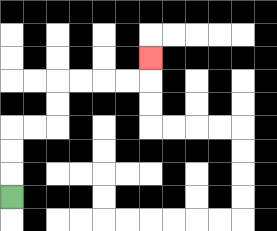{'start': '[0, 8]', 'end': '[6, 2]', 'path_directions': 'U,U,U,R,R,U,U,R,R,R,R,U', 'path_coordinates': '[[0, 8], [0, 7], [0, 6], [0, 5], [1, 5], [2, 5], [2, 4], [2, 3], [3, 3], [4, 3], [5, 3], [6, 3], [6, 2]]'}